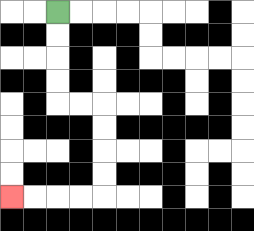{'start': '[2, 0]', 'end': '[0, 8]', 'path_directions': 'D,D,D,D,R,R,D,D,D,D,L,L,L,L', 'path_coordinates': '[[2, 0], [2, 1], [2, 2], [2, 3], [2, 4], [3, 4], [4, 4], [4, 5], [4, 6], [4, 7], [4, 8], [3, 8], [2, 8], [1, 8], [0, 8]]'}